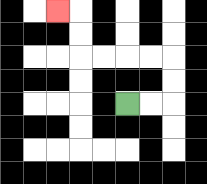{'start': '[5, 4]', 'end': '[2, 0]', 'path_directions': 'R,R,U,U,L,L,L,L,U,U,L', 'path_coordinates': '[[5, 4], [6, 4], [7, 4], [7, 3], [7, 2], [6, 2], [5, 2], [4, 2], [3, 2], [3, 1], [3, 0], [2, 0]]'}